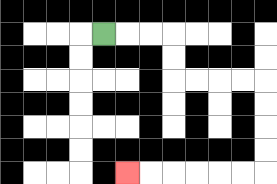{'start': '[4, 1]', 'end': '[5, 7]', 'path_directions': 'R,R,R,D,D,R,R,R,R,D,D,D,D,L,L,L,L,L,L', 'path_coordinates': '[[4, 1], [5, 1], [6, 1], [7, 1], [7, 2], [7, 3], [8, 3], [9, 3], [10, 3], [11, 3], [11, 4], [11, 5], [11, 6], [11, 7], [10, 7], [9, 7], [8, 7], [7, 7], [6, 7], [5, 7]]'}